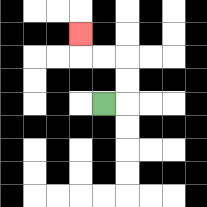{'start': '[4, 4]', 'end': '[3, 1]', 'path_directions': 'R,U,U,L,L,U', 'path_coordinates': '[[4, 4], [5, 4], [5, 3], [5, 2], [4, 2], [3, 2], [3, 1]]'}